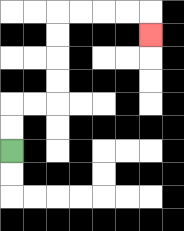{'start': '[0, 6]', 'end': '[6, 1]', 'path_directions': 'U,U,R,R,U,U,U,U,R,R,R,R,D', 'path_coordinates': '[[0, 6], [0, 5], [0, 4], [1, 4], [2, 4], [2, 3], [2, 2], [2, 1], [2, 0], [3, 0], [4, 0], [5, 0], [6, 0], [6, 1]]'}